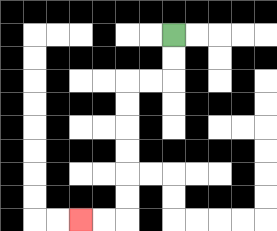{'start': '[7, 1]', 'end': '[3, 9]', 'path_directions': 'D,D,L,L,D,D,D,D,D,D,L,L', 'path_coordinates': '[[7, 1], [7, 2], [7, 3], [6, 3], [5, 3], [5, 4], [5, 5], [5, 6], [5, 7], [5, 8], [5, 9], [4, 9], [3, 9]]'}